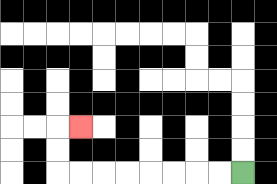{'start': '[10, 7]', 'end': '[3, 5]', 'path_directions': 'L,L,L,L,L,L,L,L,U,U,R', 'path_coordinates': '[[10, 7], [9, 7], [8, 7], [7, 7], [6, 7], [5, 7], [4, 7], [3, 7], [2, 7], [2, 6], [2, 5], [3, 5]]'}